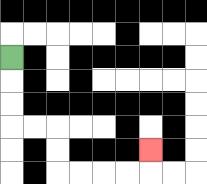{'start': '[0, 2]', 'end': '[6, 6]', 'path_directions': 'D,D,D,R,R,D,D,R,R,R,R,U', 'path_coordinates': '[[0, 2], [0, 3], [0, 4], [0, 5], [1, 5], [2, 5], [2, 6], [2, 7], [3, 7], [4, 7], [5, 7], [6, 7], [6, 6]]'}